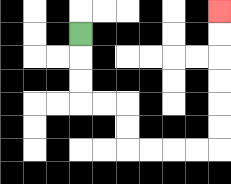{'start': '[3, 1]', 'end': '[9, 0]', 'path_directions': 'D,D,D,R,R,D,D,R,R,R,R,U,U,U,U,U,U', 'path_coordinates': '[[3, 1], [3, 2], [3, 3], [3, 4], [4, 4], [5, 4], [5, 5], [5, 6], [6, 6], [7, 6], [8, 6], [9, 6], [9, 5], [9, 4], [9, 3], [9, 2], [9, 1], [9, 0]]'}